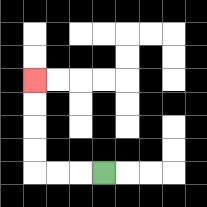{'start': '[4, 7]', 'end': '[1, 3]', 'path_directions': 'L,L,L,U,U,U,U', 'path_coordinates': '[[4, 7], [3, 7], [2, 7], [1, 7], [1, 6], [1, 5], [1, 4], [1, 3]]'}